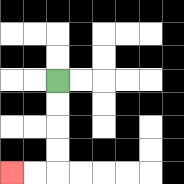{'start': '[2, 3]', 'end': '[0, 7]', 'path_directions': 'D,D,D,D,L,L', 'path_coordinates': '[[2, 3], [2, 4], [2, 5], [2, 6], [2, 7], [1, 7], [0, 7]]'}